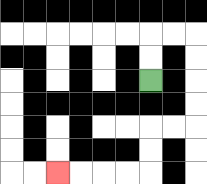{'start': '[6, 3]', 'end': '[2, 7]', 'path_directions': 'U,U,R,R,D,D,D,D,L,L,D,D,L,L,L,L', 'path_coordinates': '[[6, 3], [6, 2], [6, 1], [7, 1], [8, 1], [8, 2], [8, 3], [8, 4], [8, 5], [7, 5], [6, 5], [6, 6], [6, 7], [5, 7], [4, 7], [3, 7], [2, 7]]'}